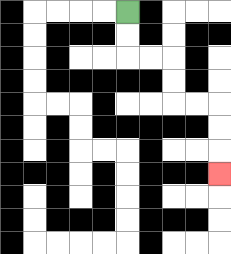{'start': '[5, 0]', 'end': '[9, 7]', 'path_directions': 'D,D,R,R,D,D,R,R,D,D,D', 'path_coordinates': '[[5, 0], [5, 1], [5, 2], [6, 2], [7, 2], [7, 3], [7, 4], [8, 4], [9, 4], [9, 5], [9, 6], [9, 7]]'}